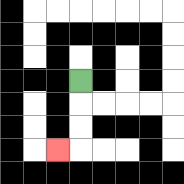{'start': '[3, 3]', 'end': '[2, 6]', 'path_directions': 'D,D,D,L', 'path_coordinates': '[[3, 3], [3, 4], [3, 5], [3, 6], [2, 6]]'}